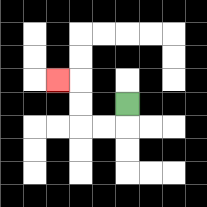{'start': '[5, 4]', 'end': '[2, 3]', 'path_directions': 'D,L,L,U,U,L', 'path_coordinates': '[[5, 4], [5, 5], [4, 5], [3, 5], [3, 4], [3, 3], [2, 3]]'}